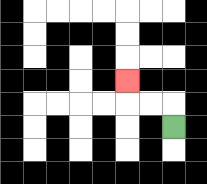{'start': '[7, 5]', 'end': '[5, 3]', 'path_directions': 'U,L,L,U', 'path_coordinates': '[[7, 5], [7, 4], [6, 4], [5, 4], [5, 3]]'}